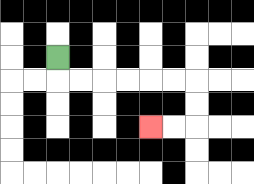{'start': '[2, 2]', 'end': '[6, 5]', 'path_directions': 'D,R,R,R,R,R,R,D,D,L,L', 'path_coordinates': '[[2, 2], [2, 3], [3, 3], [4, 3], [5, 3], [6, 3], [7, 3], [8, 3], [8, 4], [8, 5], [7, 5], [6, 5]]'}